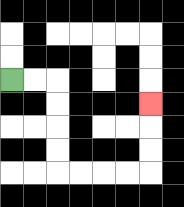{'start': '[0, 3]', 'end': '[6, 4]', 'path_directions': 'R,R,D,D,D,D,R,R,R,R,U,U,U', 'path_coordinates': '[[0, 3], [1, 3], [2, 3], [2, 4], [2, 5], [2, 6], [2, 7], [3, 7], [4, 7], [5, 7], [6, 7], [6, 6], [6, 5], [6, 4]]'}